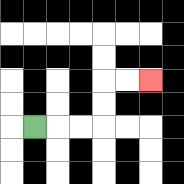{'start': '[1, 5]', 'end': '[6, 3]', 'path_directions': 'R,R,R,U,U,R,R', 'path_coordinates': '[[1, 5], [2, 5], [3, 5], [4, 5], [4, 4], [4, 3], [5, 3], [6, 3]]'}